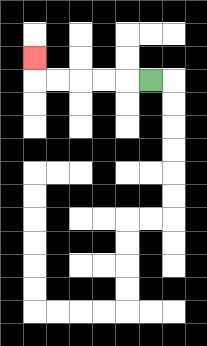{'start': '[6, 3]', 'end': '[1, 2]', 'path_directions': 'L,L,L,L,L,U', 'path_coordinates': '[[6, 3], [5, 3], [4, 3], [3, 3], [2, 3], [1, 3], [1, 2]]'}